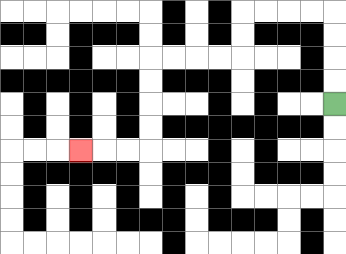{'start': '[14, 4]', 'end': '[3, 6]', 'path_directions': 'U,U,U,U,L,L,L,L,D,D,L,L,L,L,D,D,D,D,L,L,L', 'path_coordinates': '[[14, 4], [14, 3], [14, 2], [14, 1], [14, 0], [13, 0], [12, 0], [11, 0], [10, 0], [10, 1], [10, 2], [9, 2], [8, 2], [7, 2], [6, 2], [6, 3], [6, 4], [6, 5], [6, 6], [5, 6], [4, 6], [3, 6]]'}